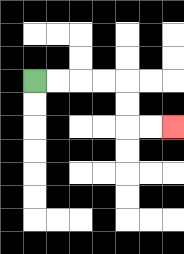{'start': '[1, 3]', 'end': '[7, 5]', 'path_directions': 'R,R,R,R,D,D,R,R', 'path_coordinates': '[[1, 3], [2, 3], [3, 3], [4, 3], [5, 3], [5, 4], [5, 5], [6, 5], [7, 5]]'}